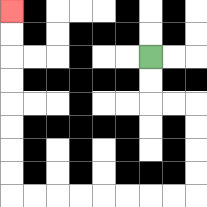{'start': '[6, 2]', 'end': '[0, 0]', 'path_directions': 'D,D,R,R,D,D,D,D,L,L,L,L,L,L,L,L,U,U,U,U,U,U,U,U', 'path_coordinates': '[[6, 2], [6, 3], [6, 4], [7, 4], [8, 4], [8, 5], [8, 6], [8, 7], [8, 8], [7, 8], [6, 8], [5, 8], [4, 8], [3, 8], [2, 8], [1, 8], [0, 8], [0, 7], [0, 6], [0, 5], [0, 4], [0, 3], [0, 2], [0, 1], [0, 0]]'}